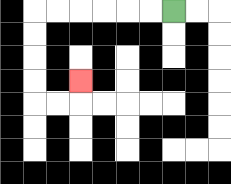{'start': '[7, 0]', 'end': '[3, 3]', 'path_directions': 'L,L,L,L,L,L,D,D,D,D,R,R,U', 'path_coordinates': '[[7, 0], [6, 0], [5, 0], [4, 0], [3, 0], [2, 0], [1, 0], [1, 1], [1, 2], [1, 3], [1, 4], [2, 4], [3, 4], [3, 3]]'}